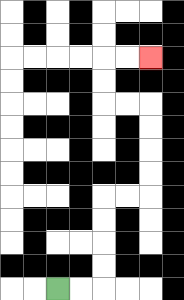{'start': '[2, 12]', 'end': '[6, 2]', 'path_directions': 'R,R,U,U,U,U,R,R,U,U,U,U,L,L,U,U,R,R', 'path_coordinates': '[[2, 12], [3, 12], [4, 12], [4, 11], [4, 10], [4, 9], [4, 8], [5, 8], [6, 8], [6, 7], [6, 6], [6, 5], [6, 4], [5, 4], [4, 4], [4, 3], [4, 2], [5, 2], [6, 2]]'}